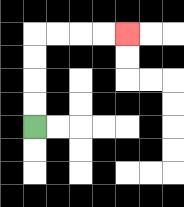{'start': '[1, 5]', 'end': '[5, 1]', 'path_directions': 'U,U,U,U,R,R,R,R', 'path_coordinates': '[[1, 5], [1, 4], [1, 3], [1, 2], [1, 1], [2, 1], [3, 1], [4, 1], [5, 1]]'}